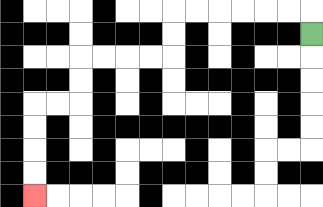{'start': '[13, 1]', 'end': '[1, 8]', 'path_directions': 'U,L,L,L,L,L,L,D,D,L,L,L,L,D,D,L,L,D,D,D,D', 'path_coordinates': '[[13, 1], [13, 0], [12, 0], [11, 0], [10, 0], [9, 0], [8, 0], [7, 0], [7, 1], [7, 2], [6, 2], [5, 2], [4, 2], [3, 2], [3, 3], [3, 4], [2, 4], [1, 4], [1, 5], [1, 6], [1, 7], [1, 8]]'}